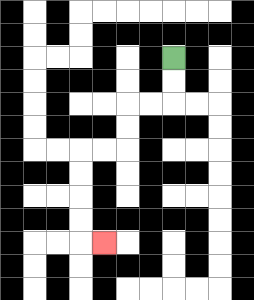{'start': '[7, 2]', 'end': '[4, 10]', 'path_directions': 'D,D,L,L,D,D,L,L,D,D,D,D,R', 'path_coordinates': '[[7, 2], [7, 3], [7, 4], [6, 4], [5, 4], [5, 5], [5, 6], [4, 6], [3, 6], [3, 7], [3, 8], [3, 9], [3, 10], [4, 10]]'}